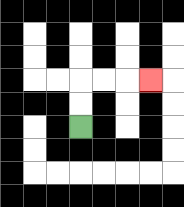{'start': '[3, 5]', 'end': '[6, 3]', 'path_directions': 'U,U,R,R,R', 'path_coordinates': '[[3, 5], [3, 4], [3, 3], [4, 3], [5, 3], [6, 3]]'}